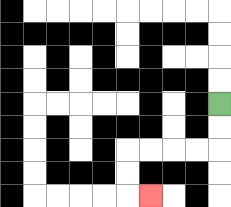{'start': '[9, 4]', 'end': '[6, 8]', 'path_directions': 'D,D,L,L,L,L,D,D,R', 'path_coordinates': '[[9, 4], [9, 5], [9, 6], [8, 6], [7, 6], [6, 6], [5, 6], [5, 7], [5, 8], [6, 8]]'}